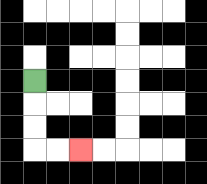{'start': '[1, 3]', 'end': '[3, 6]', 'path_directions': 'D,D,D,R,R', 'path_coordinates': '[[1, 3], [1, 4], [1, 5], [1, 6], [2, 6], [3, 6]]'}